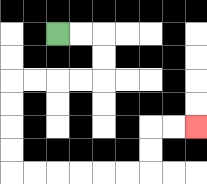{'start': '[2, 1]', 'end': '[8, 5]', 'path_directions': 'R,R,D,D,L,L,L,L,D,D,D,D,R,R,R,R,R,R,U,U,R,R', 'path_coordinates': '[[2, 1], [3, 1], [4, 1], [4, 2], [4, 3], [3, 3], [2, 3], [1, 3], [0, 3], [0, 4], [0, 5], [0, 6], [0, 7], [1, 7], [2, 7], [3, 7], [4, 7], [5, 7], [6, 7], [6, 6], [6, 5], [7, 5], [8, 5]]'}